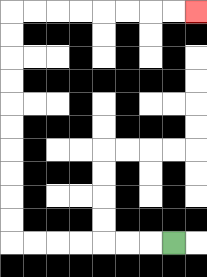{'start': '[7, 10]', 'end': '[8, 0]', 'path_directions': 'L,L,L,L,L,L,L,U,U,U,U,U,U,U,U,U,U,R,R,R,R,R,R,R,R', 'path_coordinates': '[[7, 10], [6, 10], [5, 10], [4, 10], [3, 10], [2, 10], [1, 10], [0, 10], [0, 9], [0, 8], [0, 7], [0, 6], [0, 5], [0, 4], [0, 3], [0, 2], [0, 1], [0, 0], [1, 0], [2, 0], [3, 0], [4, 0], [5, 0], [6, 0], [7, 0], [8, 0]]'}